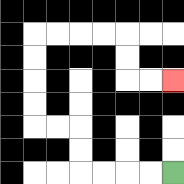{'start': '[7, 7]', 'end': '[7, 3]', 'path_directions': 'L,L,L,L,U,U,L,L,U,U,U,U,R,R,R,R,D,D,R,R', 'path_coordinates': '[[7, 7], [6, 7], [5, 7], [4, 7], [3, 7], [3, 6], [3, 5], [2, 5], [1, 5], [1, 4], [1, 3], [1, 2], [1, 1], [2, 1], [3, 1], [4, 1], [5, 1], [5, 2], [5, 3], [6, 3], [7, 3]]'}